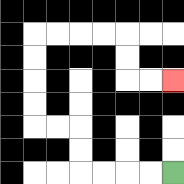{'start': '[7, 7]', 'end': '[7, 3]', 'path_directions': 'L,L,L,L,U,U,L,L,U,U,U,U,R,R,R,R,D,D,R,R', 'path_coordinates': '[[7, 7], [6, 7], [5, 7], [4, 7], [3, 7], [3, 6], [3, 5], [2, 5], [1, 5], [1, 4], [1, 3], [1, 2], [1, 1], [2, 1], [3, 1], [4, 1], [5, 1], [5, 2], [5, 3], [6, 3], [7, 3]]'}